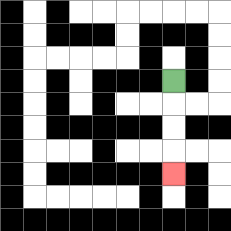{'start': '[7, 3]', 'end': '[7, 7]', 'path_directions': 'D,D,D,D', 'path_coordinates': '[[7, 3], [7, 4], [7, 5], [7, 6], [7, 7]]'}